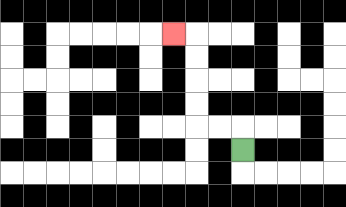{'start': '[10, 6]', 'end': '[7, 1]', 'path_directions': 'U,L,L,U,U,U,U,L', 'path_coordinates': '[[10, 6], [10, 5], [9, 5], [8, 5], [8, 4], [8, 3], [8, 2], [8, 1], [7, 1]]'}